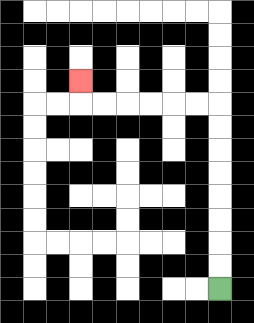{'start': '[9, 12]', 'end': '[3, 3]', 'path_directions': 'U,U,U,U,U,U,U,U,L,L,L,L,L,L,U', 'path_coordinates': '[[9, 12], [9, 11], [9, 10], [9, 9], [9, 8], [9, 7], [9, 6], [9, 5], [9, 4], [8, 4], [7, 4], [6, 4], [5, 4], [4, 4], [3, 4], [3, 3]]'}